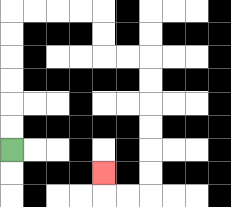{'start': '[0, 6]', 'end': '[4, 7]', 'path_directions': 'U,U,U,U,U,U,R,R,R,R,D,D,R,R,D,D,D,D,D,D,L,L,U', 'path_coordinates': '[[0, 6], [0, 5], [0, 4], [0, 3], [0, 2], [0, 1], [0, 0], [1, 0], [2, 0], [3, 0], [4, 0], [4, 1], [4, 2], [5, 2], [6, 2], [6, 3], [6, 4], [6, 5], [6, 6], [6, 7], [6, 8], [5, 8], [4, 8], [4, 7]]'}